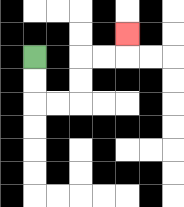{'start': '[1, 2]', 'end': '[5, 1]', 'path_directions': 'D,D,R,R,U,U,R,R,U', 'path_coordinates': '[[1, 2], [1, 3], [1, 4], [2, 4], [3, 4], [3, 3], [3, 2], [4, 2], [5, 2], [5, 1]]'}